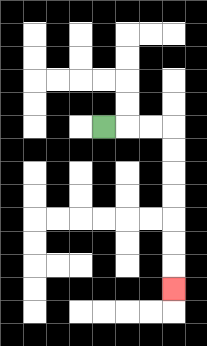{'start': '[4, 5]', 'end': '[7, 12]', 'path_directions': 'R,R,R,D,D,D,D,D,D,D', 'path_coordinates': '[[4, 5], [5, 5], [6, 5], [7, 5], [7, 6], [7, 7], [7, 8], [7, 9], [7, 10], [7, 11], [7, 12]]'}